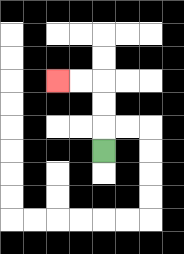{'start': '[4, 6]', 'end': '[2, 3]', 'path_directions': 'U,U,U,L,L', 'path_coordinates': '[[4, 6], [4, 5], [4, 4], [4, 3], [3, 3], [2, 3]]'}